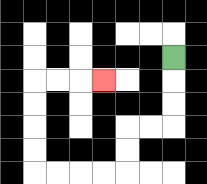{'start': '[7, 2]', 'end': '[4, 3]', 'path_directions': 'D,D,D,L,L,D,D,L,L,L,L,U,U,U,U,R,R,R', 'path_coordinates': '[[7, 2], [7, 3], [7, 4], [7, 5], [6, 5], [5, 5], [5, 6], [5, 7], [4, 7], [3, 7], [2, 7], [1, 7], [1, 6], [1, 5], [1, 4], [1, 3], [2, 3], [3, 3], [4, 3]]'}